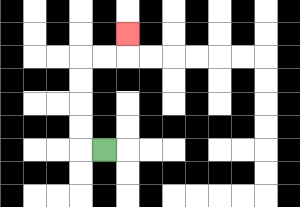{'start': '[4, 6]', 'end': '[5, 1]', 'path_directions': 'L,U,U,U,U,R,R,U', 'path_coordinates': '[[4, 6], [3, 6], [3, 5], [3, 4], [3, 3], [3, 2], [4, 2], [5, 2], [5, 1]]'}